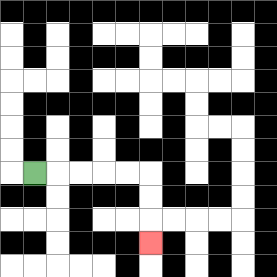{'start': '[1, 7]', 'end': '[6, 10]', 'path_directions': 'R,R,R,R,R,D,D,D', 'path_coordinates': '[[1, 7], [2, 7], [3, 7], [4, 7], [5, 7], [6, 7], [6, 8], [6, 9], [6, 10]]'}